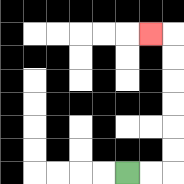{'start': '[5, 7]', 'end': '[6, 1]', 'path_directions': 'R,R,U,U,U,U,U,U,L', 'path_coordinates': '[[5, 7], [6, 7], [7, 7], [7, 6], [7, 5], [7, 4], [7, 3], [7, 2], [7, 1], [6, 1]]'}